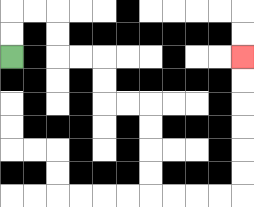{'start': '[0, 2]', 'end': '[10, 2]', 'path_directions': 'U,U,R,R,D,D,R,R,D,D,R,R,D,D,D,D,R,R,R,R,U,U,U,U,U,U', 'path_coordinates': '[[0, 2], [0, 1], [0, 0], [1, 0], [2, 0], [2, 1], [2, 2], [3, 2], [4, 2], [4, 3], [4, 4], [5, 4], [6, 4], [6, 5], [6, 6], [6, 7], [6, 8], [7, 8], [8, 8], [9, 8], [10, 8], [10, 7], [10, 6], [10, 5], [10, 4], [10, 3], [10, 2]]'}